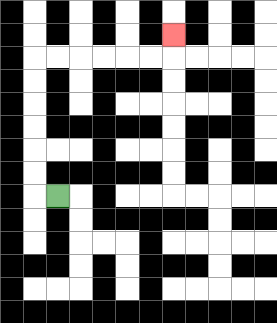{'start': '[2, 8]', 'end': '[7, 1]', 'path_directions': 'L,U,U,U,U,U,U,R,R,R,R,R,R,U', 'path_coordinates': '[[2, 8], [1, 8], [1, 7], [1, 6], [1, 5], [1, 4], [1, 3], [1, 2], [2, 2], [3, 2], [4, 2], [5, 2], [6, 2], [7, 2], [7, 1]]'}